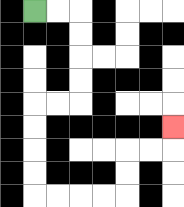{'start': '[1, 0]', 'end': '[7, 5]', 'path_directions': 'R,R,D,D,D,D,L,L,D,D,D,D,R,R,R,R,U,U,R,R,U', 'path_coordinates': '[[1, 0], [2, 0], [3, 0], [3, 1], [3, 2], [3, 3], [3, 4], [2, 4], [1, 4], [1, 5], [1, 6], [1, 7], [1, 8], [2, 8], [3, 8], [4, 8], [5, 8], [5, 7], [5, 6], [6, 6], [7, 6], [7, 5]]'}